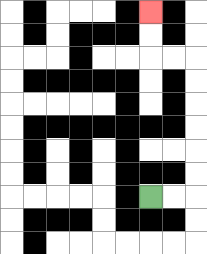{'start': '[6, 8]', 'end': '[6, 0]', 'path_directions': 'R,R,U,U,U,U,U,U,L,L,U,U', 'path_coordinates': '[[6, 8], [7, 8], [8, 8], [8, 7], [8, 6], [8, 5], [8, 4], [8, 3], [8, 2], [7, 2], [6, 2], [6, 1], [6, 0]]'}